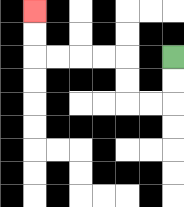{'start': '[7, 2]', 'end': '[1, 0]', 'path_directions': 'D,D,L,L,U,U,L,L,L,L,U,U', 'path_coordinates': '[[7, 2], [7, 3], [7, 4], [6, 4], [5, 4], [5, 3], [5, 2], [4, 2], [3, 2], [2, 2], [1, 2], [1, 1], [1, 0]]'}